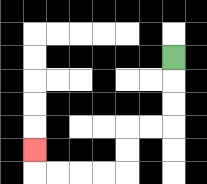{'start': '[7, 2]', 'end': '[1, 6]', 'path_directions': 'D,D,D,L,L,D,D,L,L,L,L,U', 'path_coordinates': '[[7, 2], [7, 3], [7, 4], [7, 5], [6, 5], [5, 5], [5, 6], [5, 7], [4, 7], [3, 7], [2, 7], [1, 7], [1, 6]]'}